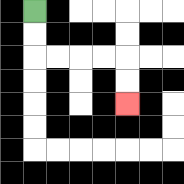{'start': '[1, 0]', 'end': '[5, 4]', 'path_directions': 'D,D,R,R,R,R,D,D', 'path_coordinates': '[[1, 0], [1, 1], [1, 2], [2, 2], [3, 2], [4, 2], [5, 2], [5, 3], [5, 4]]'}